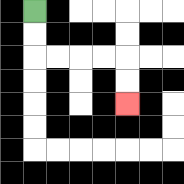{'start': '[1, 0]', 'end': '[5, 4]', 'path_directions': 'D,D,R,R,R,R,D,D', 'path_coordinates': '[[1, 0], [1, 1], [1, 2], [2, 2], [3, 2], [4, 2], [5, 2], [5, 3], [5, 4]]'}